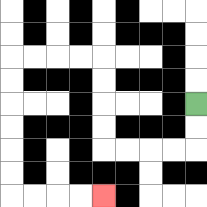{'start': '[8, 4]', 'end': '[4, 8]', 'path_directions': 'D,D,L,L,L,L,U,U,U,U,L,L,L,L,D,D,D,D,D,D,R,R,R,R', 'path_coordinates': '[[8, 4], [8, 5], [8, 6], [7, 6], [6, 6], [5, 6], [4, 6], [4, 5], [4, 4], [4, 3], [4, 2], [3, 2], [2, 2], [1, 2], [0, 2], [0, 3], [0, 4], [0, 5], [0, 6], [0, 7], [0, 8], [1, 8], [2, 8], [3, 8], [4, 8]]'}